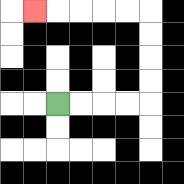{'start': '[2, 4]', 'end': '[1, 0]', 'path_directions': 'R,R,R,R,U,U,U,U,L,L,L,L,L', 'path_coordinates': '[[2, 4], [3, 4], [4, 4], [5, 4], [6, 4], [6, 3], [6, 2], [6, 1], [6, 0], [5, 0], [4, 0], [3, 0], [2, 0], [1, 0]]'}